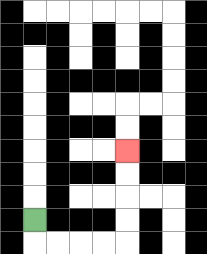{'start': '[1, 9]', 'end': '[5, 6]', 'path_directions': 'D,R,R,R,R,U,U,U,U', 'path_coordinates': '[[1, 9], [1, 10], [2, 10], [3, 10], [4, 10], [5, 10], [5, 9], [5, 8], [5, 7], [5, 6]]'}